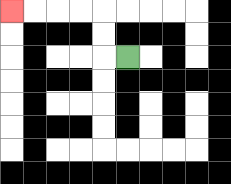{'start': '[5, 2]', 'end': '[0, 0]', 'path_directions': 'L,U,U,L,L,L,L', 'path_coordinates': '[[5, 2], [4, 2], [4, 1], [4, 0], [3, 0], [2, 0], [1, 0], [0, 0]]'}